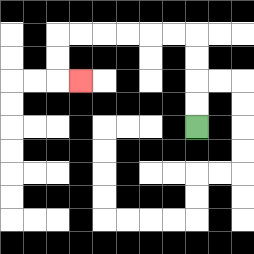{'start': '[8, 5]', 'end': '[3, 3]', 'path_directions': 'U,U,U,U,L,L,L,L,L,L,D,D,R', 'path_coordinates': '[[8, 5], [8, 4], [8, 3], [8, 2], [8, 1], [7, 1], [6, 1], [5, 1], [4, 1], [3, 1], [2, 1], [2, 2], [2, 3], [3, 3]]'}